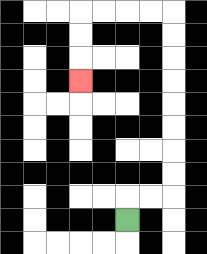{'start': '[5, 9]', 'end': '[3, 3]', 'path_directions': 'U,R,R,U,U,U,U,U,U,U,U,L,L,L,L,D,D,D', 'path_coordinates': '[[5, 9], [5, 8], [6, 8], [7, 8], [7, 7], [7, 6], [7, 5], [7, 4], [7, 3], [7, 2], [7, 1], [7, 0], [6, 0], [5, 0], [4, 0], [3, 0], [3, 1], [3, 2], [3, 3]]'}